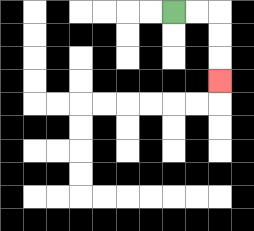{'start': '[7, 0]', 'end': '[9, 3]', 'path_directions': 'R,R,D,D,D', 'path_coordinates': '[[7, 0], [8, 0], [9, 0], [9, 1], [9, 2], [9, 3]]'}